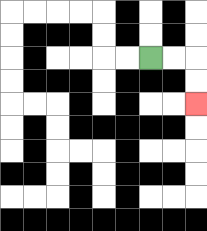{'start': '[6, 2]', 'end': '[8, 4]', 'path_directions': 'R,R,D,D', 'path_coordinates': '[[6, 2], [7, 2], [8, 2], [8, 3], [8, 4]]'}